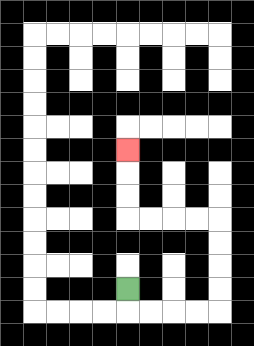{'start': '[5, 12]', 'end': '[5, 6]', 'path_directions': 'D,R,R,R,R,U,U,U,U,L,L,L,L,U,U,U', 'path_coordinates': '[[5, 12], [5, 13], [6, 13], [7, 13], [8, 13], [9, 13], [9, 12], [9, 11], [9, 10], [9, 9], [8, 9], [7, 9], [6, 9], [5, 9], [5, 8], [5, 7], [5, 6]]'}